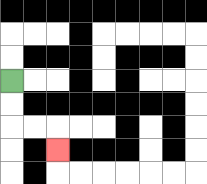{'start': '[0, 3]', 'end': '[2, 6]', 'path_directions': 'D,D,R,R,D', 'path_coordinates': '[[0, 3], [0, 4], [0, 5], [1, 5], [2, 5], [2, 6]]'}